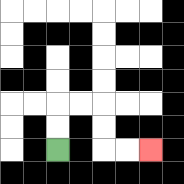{'start': '[2, 6]', 'end': '[6, 6]', 'path_directions': 'U,U,R,R,D,D,R,R', 'path_coordinates': '[[2, 6], [2, 5], [2, 4], [3, 4], [4, 4], [4, 5], [4, 6], [5, 6], [6, 6]]'}